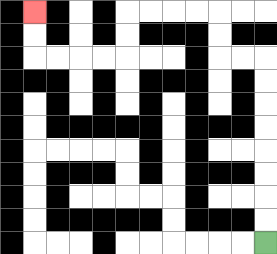{'start': '[11, 10]', 'end': '[1, 0]', 'path_directions': 'U,U,U,U,U,U,U,U,L,L,U,U,L,L,L,L,D,D,L,L,L,L,U,U', 'path_coordinates': '[[11, 10], [11, 9], [11, 8], [11, 7], [11, 6], [11, 5], [11, 4], [11, 3], [11, 2], [10, 2], [9, 2], [9, 1], [9, 0], [8, 0], [7, 0], [6, 0], [5, 0], [5, 1], [5, 2], [4, 2], [3, 2], [2, 2], [1, 2], [1, 1], [1, 0]]'}